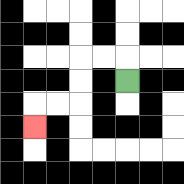{'start': '[5, 3]', 'end': '[1, 5]', 'path_directions': 'U,L,L,D,D,L,L,D', 'path_coordinates': '[[5, 3], [5, 2], [4, 2], [3, 2], [3, 3], [3, 4], [2, 4], [1, 4], [1, 5]]'}